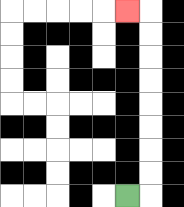{'start': '[5, 8]', 'end': '[5, 0]', 'path_directions': 'R,U,U,U,U,U,U,U,U,L', 'path_coordinates': '[[5, 8], [6, 8], [6, 7], [6, 6], [6, 5], [6, 4], [6, 3], [6, 2], [6, 1], [6, 0], [5, 0]]'}